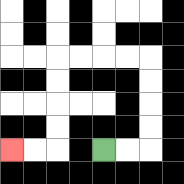{'start': '[4, 6]', 'end': '[0, 6]', 'path_directions': 'R,R,U,U,U,U,L,L,L,L,D,D,D,D,L,L', 'path_coordinates': '[[4, 6], [5, 6], [6, 6], [6, 5], [6, 4], [6, 3], [6, 2], [5, 2], [4, 2], [3, 2], [2, 2], [2, 3], [2, 4], [2, 5], [2, 6], [1, 6], [0, 6]]'}